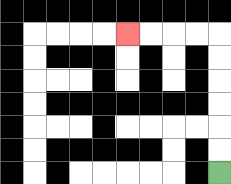{'start': '[9, 7]', 'end': '[5, 1]', 'path_directions': 'U,U,U,U,U,U,L,L,L,L', 'path_coordinates': '[[9, 7], [9, 6], [9, 5], [9, 4], [9, 3], [9, 2], [9, 1], [8, 1], [7, 1], [6, 1], [5, 1]]'}